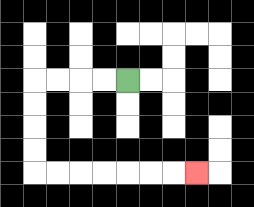{'start': '[5, 3]', 'end': '[8, 7]', 'path_directions': 'L,L,L,L,D,D,D,D,R,R,R,R,R,R,R', 'path_coordinates': '[[5, 3], [4, 3], [3, 3], [2, 3], [1, 3], [1, 4], [1, 5], [1, 6], [1, 7], [2, 7], [3, 7], [4, 7], [5, 7], [6, 7], [7, 7], [8, 7]]'}